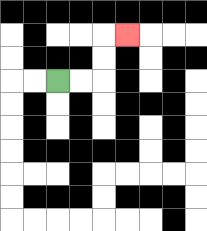{'start': '[2, 3]', 'end': '[5, 1]', 'path_directions': 'R,R,U,U,R', 'path_coordinates': '[[2, 3], [3, 3], [4, 3], [4, 2], [4, 1], [5, 1]]'}